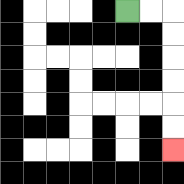{'start': '[5, 0]', 'end': '[7, 6]', 'path_directions': 'R,R,D,D,D,D,D,D', 'path_coordinates': '[[5, 0], [6, 0], [7, 0], [7, 1], [7, 2], [7, 3], [7, 4], [7, 5], [7, 6]]'}